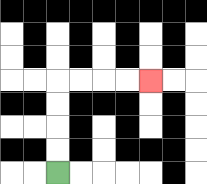{'start': '[2, 7]', 'end': '[6, 3]', 'path_directions': 'U,U,U,U,R,R,R,R', 'path_coordinates': '[[2, 7], [2, 6], [2, 5], [2, 4], [2, 3], [3, 3], [4, 3], [5, 3], [6, 3]]'}